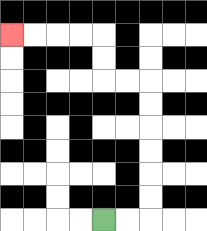{'start': '[4, 9]', 'end': '[0, 1]', 'path_directions': 'R,R,U,U,U,U,U,U,L,L,U,U,L,L,L,L', 'path_coordinates': '[[4, 9], [5, 9], [6, 9], [6, 8], [6, 7], [6, 6], [6, 5], [6, 4], [6, 3], [5, 3], [4, 3], [4, 2], [4, 1], [3, 1], [2, 1], [1, 1], [0, 1]]'}